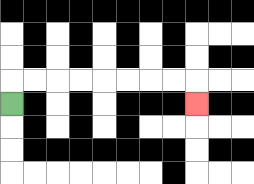{'start': '[0, 4]', 'end': '[8, 4]', 'path_directions': 'U,R,R,R,R,R,R,R,R,D', 'path_coordinates': '[[0, 4], [0, 3], [1, 3], [2, 3], [3, 3], [4, 3], [5, 3], [6, 3], [7, 3], [8, 3], [8, 4]]'}